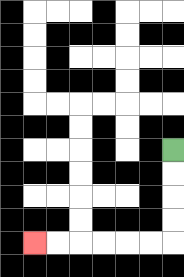{'start': '[7, 6]', 'end': '[1, 10]', 'path_directions': 'D,D,D,D,L,L,L,L,L,L', 'path_coordinates': '[[7, 6], [7, 7], [7, 8], [7, 9], [7, 10], [6, 10], [5, 10], [4, 10], [3, 10], [2, 10], [1, 10]]'}